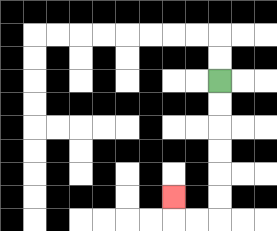{'start': '[9, 3]', 'end': '[7, 8]', 'path_directions': 'D,D,D,D,D,D,L,L,U', 'path_coordinates': '[[9, 3], [9, 4], [9, 5], [9, 6], [9, 7], [9, 8], [9, 9], [8, 9], [7, 9], [7, 8]]'}